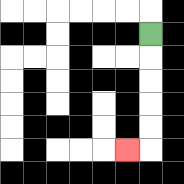{'start': '[6, 1]', 'end': '[5, 6]', 'path_directions': 'D,D,D,D,D,L', 'path_coordinates': '[[6, 1], [6, 2], [6, 3], [6, 4], [6, 5], [6, 6], [5, 6]]'}